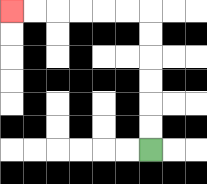{'start': '[6, 6]', 'end': '[0, 0]', 'path_directions': 'U,U,U,U,U,U,L,L,L,L,L,L', 'path_coordinates': '[[6, 6], [6, 5], [6, 4], [6, 3], [6, 2], [6, 1], [6, 0], [5, 0], [4, 0], [3, 0], [2, 0], [1, 0], [0, 0]]'}